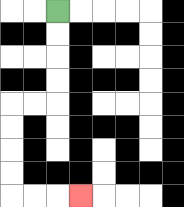{'start': '[2, 0]', 'end': '[3, 8]', 'path_directions': 'D,D,D,D,L,L,D,D,D,D,R,R,R', 'path_coordinates': '[[2, 0], [2, 1], [2, 2], [2, 3], [2, 4], [1, 4], [0, 4], [0, 5], [0, 6], [0, 7], [0, 8], [1, 8], [2, 8], [3, 8]]'}